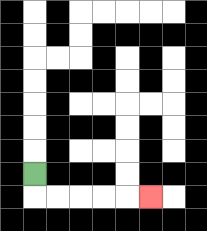{'start': '[1, 7]', 'end': '[6, 8]', 'path_directions': 'D,R,R,R,R,R', 'path_coordinates': '[[1, 7], [1, 8], [2, 8], [3, 8], [4, 8], [5, 8], [6, 8]]'}